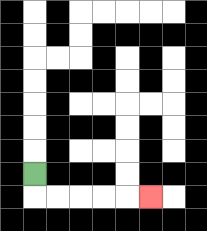{'start': '[1, 7]', 'end': '[6, 8]', 'path_directions': 'D,R,R,R,R,R', 'path_coordinates': '[[1, 7], [1, 8], [2, 8], [3, 8], [4, 8], [5, 8], [6, 8]]'}